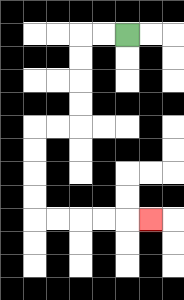{'start': '[5, 1]', 'end': '[6, 9]', 'path_directions': 'L,L,D,D,D,D,L,L,D,D,D,D,R,R,R,R,R', 'path_coordinates': '[[5, 1], [4, 1], [3, 1], [3, 2], [3, 3], [3, 4], [3, 5], [2, 5], [1, 5], [1, 6], [1, 7], [1, 8], [1, 9], [2, 9], [3, 9], [4, 9], [5, 9], [6, 9]]'}